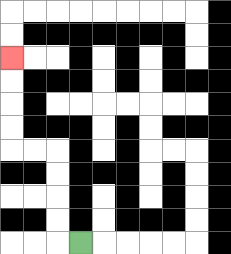{'start': '[3, 10]', 'end': '[0, 2]', 'path_directions': 'L,U,U,U,U,L,L,U,U,U,U', 'path_coordinates': '[[3, 10], [2, 10], [2, 9], [2, 8], [2, 7], [2, 6], [1, 6], [0, 6], [0, 5], [0, 4], [0, 3], [0, 2]]'}